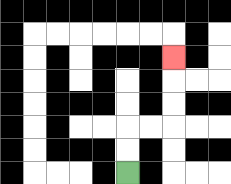{'start': '[5, 7]', 'end': '[7, 2]', 'path_directions': 'U,U,R,R,U,U,U', 'path_coordinates': '[[5, 7], [5, 6], [5, 5], [6, 5], [7, 5], [7, 4], [7, 3], [7, 2]]'}